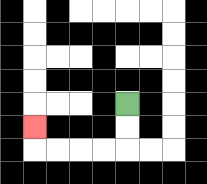{'start': '[5, 4]', 'end': '[1, 5]', 'path_directions': 'D,D,L,L,L,L,U', 'path_coordinates': '[[5, 4], [5, 5], [5, 6], [4, 6], [3, 6], [2, 6], [1, 6], [1, 5]]'}